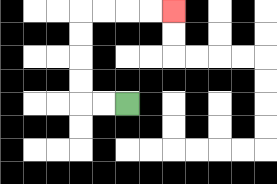{'start': '[5, 4]', 'end': '[7, 0]', 'path_directions': 'L,L,U,U,U,U,R,R,R,R', 'path_coordinates': '[[5, 4], [4, 4], [3, 4], [3, 3], [3, 2], [3, 1], [3, 0], [4, 0], [5, 0], [6, 0], [7, 0]]'}